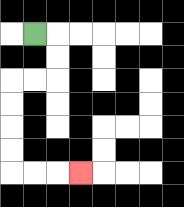{'start': '[1, 1]', 'end': '[3, 7]', 'path_directions': 'R,D,D,L,L,D,D,D,D,R,R,R', 'path_coordinates': '[[1, 1], [2, 1], [2, 2], [2, 3], [1, 3], [0, 3], [0, 4], [0, 5], [0, 6], [0, 7], [1, 7], [2, 7], [3, 7]]'}